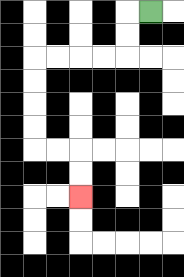{'start': '[6, 0]', 'end': '[3, 8]', 'path_directions': 'L,D,D,L,L,L,L,D,D,D,D,R,R,D,D', 'path_coordinates': '[[6, 0], [5, 0], [5, 1], [5, 2], [4, 2], [3, 2], [2, 2], [1, 2], [1, 3], [1, 4], [1, 5], [1, 6], [2, 6], [3, 6], [3, 7], [3, 8]]'}